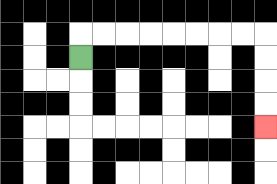{'start': '[3, 2]', 'end': '[11, 5]', 'path_directions': 'U,R,R,R,R,R,R,R,R,D,D,D,D', 'path_coordinates': '[[3, 2], [3, 1], [4, 1], [5, 1], [6, 1], [7, 1], [8, 1], [9, 1], [10, 1], [11, 1], [11, 2], [11, 3], [11, 4], [11, 5]]'}